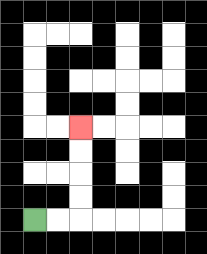{'start': '[1, 9]', 'end': '[3, 5]', 'path_directions': 'R,R,U,U,U,U', 'path_coordinates': '[[1, 9], [2, 9], [3, 9], [3, 8], [3, 7], [3, 6], [3, 5]]'}